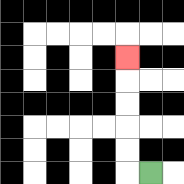{'start': '[6, 7]', 'end': '[5, 2]', 'path_directions': 'L,U,U,U,U,U', 'path_coordinates': '[[6, 7], [5, 7], [5, 6], [5, 5], [5, 4], [5, 3], [5, 2]]'}